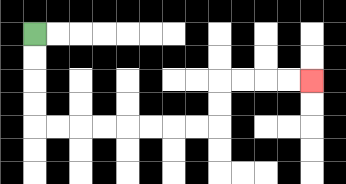{'start': '[1, 1]', 'end': '[13, 3]', 'path_directions': 'D,D,D,D,R,R,R,R,R,R,R,R,U,U,R,R,R,R', 'path_coordinates': '[[1, 1], [1, 2], [1, 3], [1, 4], [1, 5], [2, 5], [3, 5], [4, 5], [5, 5], [6, 5], [7, 5], [8, 5], [9, 5], [9, 4], [9, 3], [10, 3], [11, 3], [12, 3], [13, 3]]'}